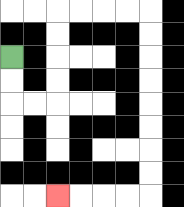{'start': '[0, 2]', 'end': '[2, 8]', 'path_directions': 'D,D,R,R,U,U,U,U,R,R,R,R,D,D,D,D,D,D,D,D,L,L,L,L', 'path_coordinates': '[[0, 2], [0, 3], [0, 4], [1, 4], [2, 4], [2, 3], [2, 2], [2, 1], [2, 0], [3, 0], [4, 0], [5, 0], [6, 0], [6, 1], [6, 2], [6, 3], [6, 4], [6, 5], [6, 6], [6, 7], [6, 8], [5, 8], [4, 8], [3, 8], [2, 8]]'}